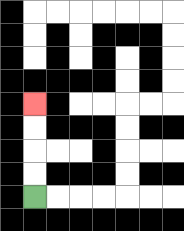{'start': '[1, 8]', 'end': '[1, 4]', 'path_directions': 'U,U,U,U', 'path_coordinates': '[[1, 8], [1, 7], [1, 6], [1, 5], [1, 4]]'}